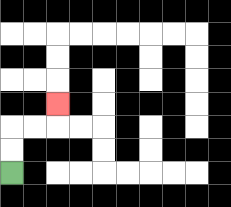{'start': '[0, 7]', 'end': '[2, 4]', 'path_directions': 'U,U,R,R,U', 'path_coordinates': '[[0, 7], [0, 6], [0, 5], [1, 5], [2, 5], [2, 4]]'}